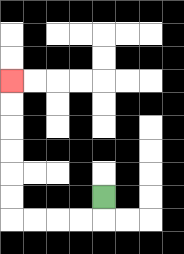{'start': '[4, 8]', 'end': '[0, 3]', 'path_directions': 'D,L,L,L,L,U,U,U,U,U,U', 'path_coordinates': '[[4, 8], [4, 9], [3, 9], [2, 9], [1, 9], [0, 9], [0, 8], [0, 7], [0, 6], [0, 5], [0, 4], [0, 3]]'}